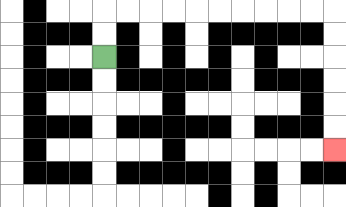{'start': '[4, 2]', 'end': '[14, 6]', 'path_directions': 'U,U,R,R,R,R,R,R,R,R,R,R,D,D,D,D,D,D', 'path_coordinates': '[[4, 2], [4, 1], [4, 0], [5, 0], [6, 0], [7, 0], [8, 0], [9, 0], [10, 0], [11, 0], [12, 0], [13, 0], [14, 0], [14, 1], [14, 2], [14, 3], [14, 4], [14, 5], [14, 6]]'}